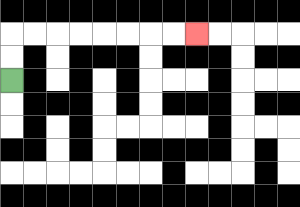{'start': '[0, 3]', 'end': '[8, 1]', 'path_directions': 'U,U,R,R,R,R,R,R,R,R', 'path_coordinates': '[[0, 3], [0, 2], [0, 1], [1, 1], [2, 1], [3, 1], [4, 1], [5, 1], [6, 1], [7, 1], [8, 1]]'}